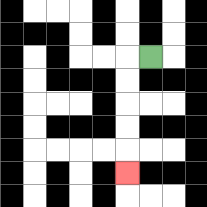{'start': '[6, 2]', 'end': '[5, 7]', 'path_directions': 'L,D,D,D,D,D', 'path_coordinates': '[[6, 2], [5, 2], [5, 3], [5, 4], [5, 5], [5, 6], [5, 7]]'}